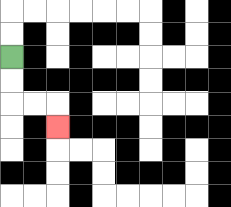{'start': '[0, 2]', 'end': '[2, 5]', 'path_directions': 'D,D,R,R,D', 'path_coordinates': '[[0, 2], [0, 3], [0, 4], [1, 4], [2, 4], [2, 5]]'}